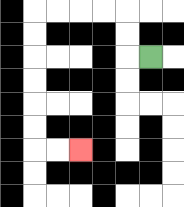{'start': '[6, 2]', 'end': '[3, 6]', 'path_directions': 'L,U,U,L,L,L,L,D,D,D,D,D,D,R,R', 'path_coordinates': '[[6, 2], [5, 2], [5, 1], [5, 0], [4, 0], [3, 0], [2, 0], [1, 0], [1, 1], [1, 2], [1, 3], [1, 4], [1, 5], [1, 6], [2, 6], [3, 6]]'}